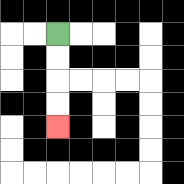{'start': '[2, 1]', 'end': '[2, 5]', 'path_directions': 'D,D,D,D', 'path_coordinates': '[[2, 1], [2, 2], [2, 3], [2, 4], [2, 5]]'}